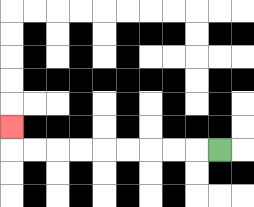{'start': '[9, 6]', 'end': '[0, 5]', 'path_directions': 'L,L,L,L,L,L,L,L,L,U', 'path_coordinates': '[[9, 6], [8, 6], [7, 6], [6, 6], [5, 6], [4, 6], [3, 6], [2, 6], [1, 6], [0, 6], [0, 5]]'}